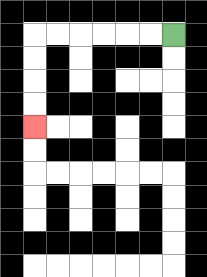{'start': '[7, 1]', 'end': '[1, 5]', 'path_directions': 'L,L,L,L,L,L,D,D,D,D', 'path_coordinates': '[[7, 1], [6, 1], [5, 1], [4, 1], [3, 1], [2, 1], [1, 1], [1, 2], [1, 3], [1, 4], [1, 5]]'}